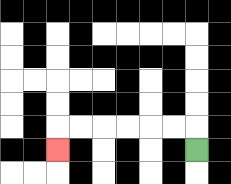{'start': '[8, 6]', 'end': '[2, 6]', 'path_directions': 'U,L,L,L,L,L,L,D', 'path_coordinates': '[[8, 6], [8, 5], [7, 5], [6, 5], [5, 5], [4, 5], [3, 5], [2, 5], [2, 6]]'}